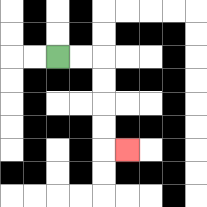{'start': '[2, 2]', 'end': '[5, 6]', 'path_directions': 'R,R,D,D,D,D,R', 'path_coordinates': '[[2, 2], [3, 2], [4, 2], [4, 3], [4, 4], [4, 5], [4, 6], [5, 6]]'}